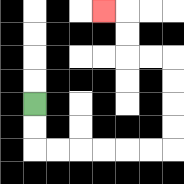{'start': '[1, 4]', 'end': '[4, 0]', 'path_directions': 'D,D,R,R,R,R,R,R,U,U,U,U,L,L,U,U,L', 'path_coordinates': '[[1, 4], [1, 5], [1, 6], [2, 6], [3, 6], [4, 6], [5, 6], [6, 6], [7, 6], [7, 5], [7, 4], [7, 3], [7, 2], [6, 2], [5, 2], [5, 1], [5, 0], [4, 0]]'}